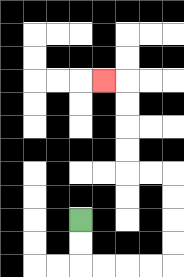{'start': '[3, 9]', 'end': '[4, 3]', 'path_directions': 'D,D,R,R,R,R,U,U,U,U,L,L,U,U,U,U,L', 'path_coordinates': '[[3, 9], [3, 10], [3, 11], [4, 11], [5, 11], [6, 11], [7, 11], [7, 10], [7, 9], [7, 8], [7, 7], [6, 7], [5, 7], [5, 6], [5, 5], [5, 4], [5, 3], [4, 3]]'}